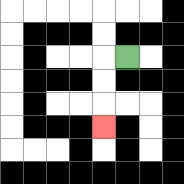{'start': '[5, 2]', 'end': '[4, 5]', 'path_directions': 'L,D,D,D', 'path_coordinates': '[[5, 2], [4, 2], [4, 3], [4, 4], [4, 5]]'}